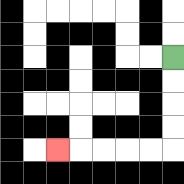{'start': '[7, 2]', 'end': '[2, 6]', 'path_directions': 'D,D,D,D,L,L,L,L,L', 'path_coordinates': '[[7, 2], [7, 3], [7, 4], [7, 5], [7, 6], [6, 6], [5, 6], [4, 6], [3, 6], [2, 6]]'}